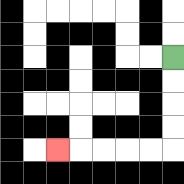{'start': '[7, 2]', 'end': '[2, 6]', 'path_directions': 'D,D,D,D,L,L,L,L,L', 'path_coordinates': '[[7, 2], [7, 3], [7, 4], [7, 5], [7, 6], [6, 6], [5, 6], [4, 6], [3, 6], [2, 6]]'}